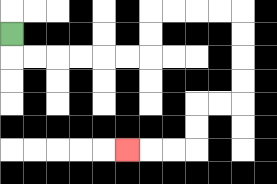{'start': '[0, 1]', 'end': '[5, 6]', 'path_directions': 'D,R,R,R,R,R,R,U,U,R,R,R,R,D,D,D,D,L,L,D,D,L,L,L', 'path_coordinates': '[[0, 1], [0, 2], [1, 2], [2, 2], [3, 2], [4, 2], [5, 2], [6, 2], [6, 1], [6, 0], [7, 0], [8, 0], [9, 0], [10, 0], [10, 1], [10, 2], [10, 3], [10, 4], [9, 4], [8, 4], [8, 5], [8, 6], [7, 6], [6, 6], [5, 6]]'}